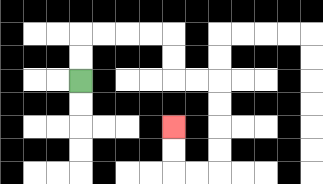{'start': '[3, 3]', 'end': '[7, 5]', 'path_directions': 'U,U,R,R,R,R,D,D,R,R,D,D,D,D,L,L,U,U', 'path_coordinates': '[[3, 3], [3, 2], [3, 1], [4, 1], [5, 1], [6, 1], [7, 1], [7, 2], [7, 3], [8, 3], [9, 3], [9, 4], [9, 5], [9, 6], [9, 7], [8, 7], [7, 7], [7, 6], [7, 5]]'}